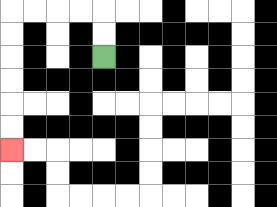{'start': '[4, 2]', 'end': '[0, 6]', 'path_directions': 'U,U,L,L,L,L,D,D,D,D,D,D', 'path_coordinates': '[[4, 2], [4, 1], [4, 0], [3, 0], [2, 0], [1, 0], [0, 0], [0, 1], [0, 2], [0, 3], [0, 4], [0, 5], [0, 6]]'}